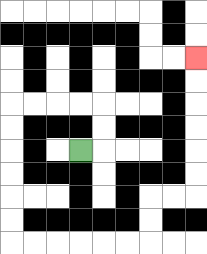{'start': '[3, 6]', 'end': '[8, 2]', 'path_directions': 'R,U,U,L,L,L,L,D,D,D,D,D,D,R,R,R,R,R,R,U,U,R,R,U,U,U,U,U,U', 'path_coordinates': '[[3, 6], [4, 6], [4, 5], [4, 4], [3, 4], [2, 4], [1, 4], [0, 4], [0, 5], [0, 6], [0, 7], [0, 8], [0, 9], [0, 10], [1, 10], [2, 10], [3, 10], [4, 10], [5, 10], [6, 10], [6, 9], [6, 8], [7, 8], [8, 8], [8, 7], [8, 6], [8, 5], [8, 4], [8, 3], [8, 2]]'}